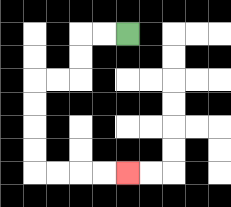{'start': '[5, 1]', 'end': '[5, 7]', 'path_directions': 'L,L,D,D,L,L,D,D,D,D,R,R,R,R', 'path_coordinates': '[[5, 1], [4, 1], [3, 1], [3, 2], [3, 3], [2, 3], [1, 3], [1, 4], [1, 5], [1, 6], [1, 7], [2, 7], [3, 7], [4, 7], [5, 7]]'}